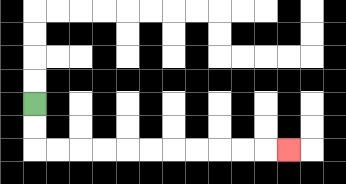{'start': '[1, 4]', 'end': '[12, 6]', 'path_directions': 'D,D,R,R,R,R,R,R,R,R,R,R,R', 'path_coordinates': '[[1, 4], [1, 5], [1, 6], [2, 6], [3, 6], [4, 6], [5, 6], [6, 6], [7, 6], [8, 6], [9, 6], [10, 6], [11, 6], [12, 6]]'}